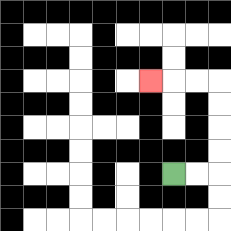{'start': '[7, 7]', 'end': '[6, 3]', 'path_directions': 'R,R,U,U,U,U,L,L,L', 'path_coordinates': '[[7, 7], [8, 7], [9, 7], [9, 6], [9, 5], [9, 4], [9, 3], [8, 3], [7, 3], [6, 3]]'}